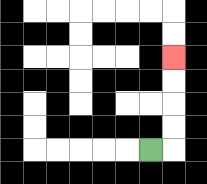{'start': '[6, 6]', 'end': '[7, 2]', 'path_directions': 'R,U,U,U,U', 'path_coordinates': '[[6, 6], [7, 6], [7, 5], [7, 4], [7, 3], [7, 2]]'}